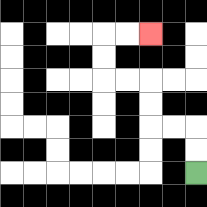{'start': '[8, 7]', 'end': '[6, 1]', 'path_directions': 'U,U,L,L,U,U,L,L,U,U,R,R', 'path_coordinates': '[[8, 7], [8, 6], [8, 5], [7, 5], [6, 5], [6, 4], [6, 3], [5, 3], [4, 3], [4, 2], [4, 1], [5, 1], [6, 1]]'}